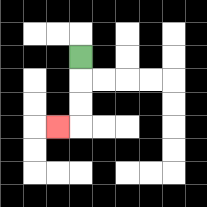{'start': '[3, 2]', 'end': '[2, 5]', 'path_directions': 'D,D,D,L', 'path_coordinates': '[[3, 2], [3, 3], [3, 4], [3, 5], [2, 5]]'}